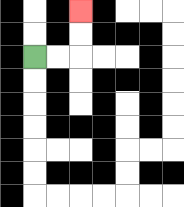{'start': '[1, 2]', 'end': '[3, 0]', 'path_directions': 'R,R,U,U', 'path_coordinates': '[[1, 2], [2, 2], [3, 2], [3, 1], [3, 0]]'}